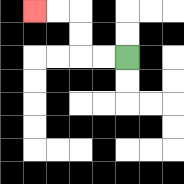{'start': '[5, 2]', 'end': '[1, 0]', 'path_directions': 'L,L,U,U,L,L', 'path_coordinates': '[[5, 2], [4, 2], [3, 2], [3, 1], [3, 0], [2, 0], [1, 0]]'}